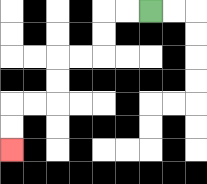{'start': '[6, 0]', 'end': '[0, 6]', 'path_directions': 'L,L,D,D,L,L,D,D,L,L,D,D', 'path_coordinates': '[[6, 0], [5, 0], [4, 0], [4, 1], [4, 2], [3, 2], [2, 2], [2, 3], [2, 4], [1, 4], [0, 4], [0, 5], [0, 6]]'}